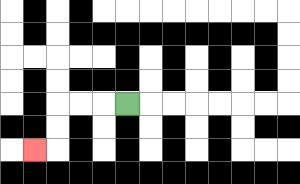{'start': '[5, 4]', 'end': '[1, 6]', 'path_directions': 'L,L,L,D,D,L', 'path_coordinates': '[[5, 4], [4, 4], [3, 4], [2, 4], [2, 5], [2, 6], [1, 6]]'}